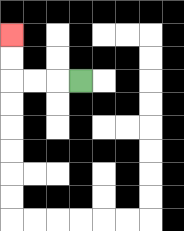{'start': '[3, 3]', 'end': '[0, 1]', 'path_directions': 'L,L,L,U,U', 'path_coordinates': '[[3, 3], [2, 3], [1, 3], [0, 3], [0, 2], [0, 1]]'}